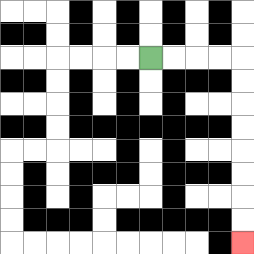{'start': '[6, 2]', 'end': '[10, 10]', 'path_directions': 'R,R,R,R,D,D,D,D,D,D,D,D', 'path_coordinates': '[[6, 2], [7, 2], [8, 2], [9, 2], [10, 2], [10, 3], [10, 4], [10, 5], [10, 6], [10, 7], [10, 8], [10, 9], [10, 10]]'}